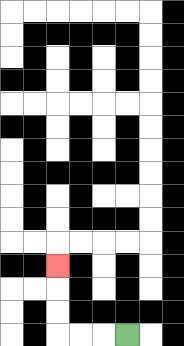{'start': '[5, 14]', 'end': '[2, 11]', 'path_directions': 'L,L,L,U,U,U', 'path_coordinates': '[[5, 14], [4, 14], [3, 14], [2, 14], [2, 13], [2, 12], [2, 11]]'}